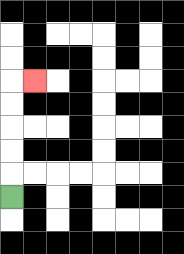{'start': '[0, 8]', 'end': '[1, 3]', 'path_directions': 'U,U,U,U,U,R', 'path_coordinates': '[[0, 8], [0, 7], [0, 6], [0, 5], [0, 4], [0, 3], [1, 3]]'}